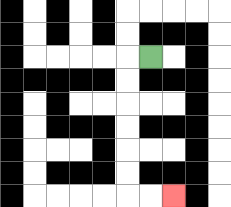{'start': '[6, 2]', 'end': '[7, 8]', 'path_directions': 'L,D,D,D,D,D,D,R,R', 'path_coordinates': '[[6, 2], [5, 2], [5, 3], [5, 4], [5, 5], [5, 6], [5, 7], [5, 8], [6, 8], [7, 8]]'}